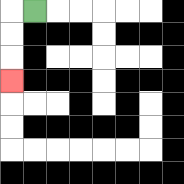{'start': '[1, 0]', 'end': '[0, 3]', 'path_directions': 'L,D,D,D', 'path_coordinates': '[[1, 0], [0, 0], [0, 1], [0, 2], [0, 3]]'}